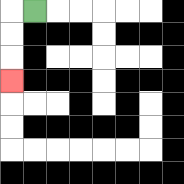{'start': '[1, 0]', 'end': '[0, 3]', 'path_directions': 'L,D,D,D', 'path_coordinates': '[[1, 0], [0, 0], [0, 1], [0, 2], [0, 3]]'}